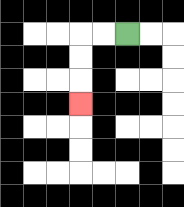{'start': '[5, 1]', 'end': '[3, 4]', 'path_directions': 'L,L,D,D,D', 'path_coordinates': '[[5, 1], [4, 1], [3, 1], [3, 2], [3, 3], [3, 4]]'}